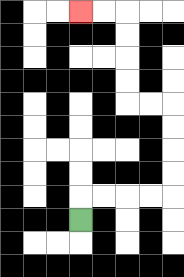{'start': '[3, 9]', 'end': '[3, 0]', 'path_directions': 'U,R,R,R,R,U,U,U,U,L,L,U,U,U,U,L,L', 'path_coordinates': '[[3, 9], [3, 8], [4, 8], [5, 8], [6, 8], [7, 8], [7, 7], [7, 6], [7, 5], [7, 4], [6, 4], [5, 4], [5, 3], [5, 2], [5, 1], [5, 0], [4, 0], [3, 0]]'}